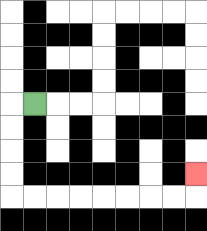{'start': '[1, 4]', 'end': '[8, 7]', 'path_directions': 'L,D,D,D,D,R,R,R,R,R,R,R,R,U', 'path_coordinates': '[[1, 4], [0, 4], [0, 5], [0, 6], [0, 7], [0, 8], [1, 8], [2, 8], [3, 8], [4, 8], [5, 8], [6, 8], [7, 8], [8, 8], [8, 7]]'}